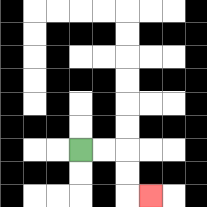{'start': '[3, 6]', 'end': '[6, 8]', 'path_directions': 'R,R,D,D,R', 'path_coordinates': '[[3, 6], [4, 6], [5, 6], [5, 7], [5, 8], [6, 8]]'}